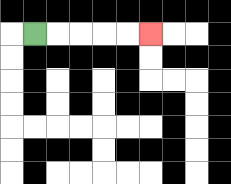{'start': '[1, 1]', 'end': '[6, 1]', 'path_directions': 'R,R,R,R,R', 'path_coordinates': '[[1, 1], [2, 1], [3, 1], [4, 1], [5, 1], [6, 1]]'}